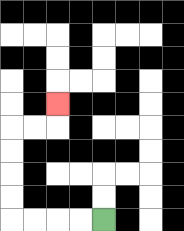{'start': '[4, 9]', 'end': '[2, 4]', 'path_directions': 'L,L,L,L,U,U,U,U,R,R,U', 'path_coordinates': '[[4, 9], [3, 9], [2, 9], [1, 9], [0, 9], [0, 8], [0, 7], [0, 6], [0, 5], [1, 5], [2, 5], [2, 4]]'}